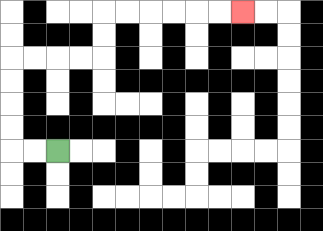{'start': '[2, 6]', 'end': '[10, 0]', 'path_directions': 'L,L,U,U,U,U,R,R,R,R,U,U,R,R,R,R,R,R', 'path_coordinates': '[[2, 6], [1, 6], [0, 6], [0, 5], [0, 4], [0, 3], [0, 2], [1, 2], [2, 2], [3, 2], [4, 2], [4, 1], [4, 0], [5, 0], [6, 0], [7, 0], [8, 0], [9, 0], [10, 0]]'}